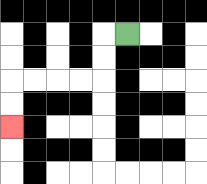{'start': '[5, 1]', 'end': '[0, 5]', 'path_directions': 'L,D,D,L,L,L,L,D,D', 'path_coordinates': '[[5, 1], [4, 1], [4, 2], [4, 3], [3, 3], [2, 3], [1, 3], [0, 3], [0, 4], [0, 5]]'}